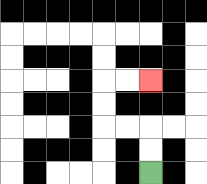{'start': '[6, 7]', 'end': '[6, 3]', 'path_directions': 'U,U,L,L,U,U,R,R', 'path_coordinates': '[[6, 7], [6, 6], [6, 5], [5, 5], [4, 5], [4, 4], [4, 3], [5, 3], [6, 3]]'}